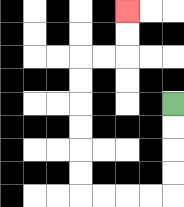{'start': '[7, 4]', 'end': '[5, 0]', 'path_directions': 'D,D,D,D,L,L,L,L,U,U,U,U,U,U,R,R,U,U', 'path_coordinates': '[[7, 4], [7, 5], [7, 6], [7, 7], [7, 8], [6, 8], [5, 8], [4, 8], [3, 8], [3, 7], [3, 6], [3, 5], [3, 4], [3, 3], [3, 2], [4, 2], [5, 2], [5, 1], [5, 0]]'}